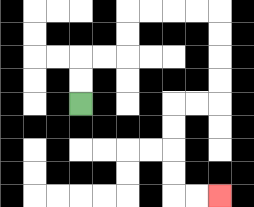{'start': '[3, 4]', 'end': '[9, 8]', 'path_directions': 'U,U,R,R,U,U,R,R,R,R,D,D,D,D,L,L,D,D,D,D,R,R', 'path_coordinates': '[[3, 4], [3, 3], [3, 2], [4, 2], [5, 2], [5, 1], [5, 0], [6, 0], [7, 0], [8, 0], [9, 0], [9, 1], [9, 2], [9, 3], [9, 4], [8, 4], [7, 4], [7, 5], [7, 6], [7, 7], [7, 8], [8, 8], [9, 8]]'}